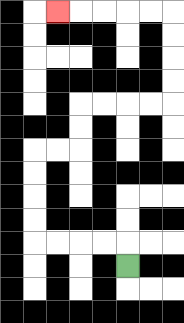{'start': '[5, 11]', 'end': '[2, 0]', 'path_directions': 'U,L,L,L,L,U,U,U,U,R,R,U,U,R,R,R,R,U,U,U,U,L,L,L,L,L', 'path_coordinates': '[[5, 11], [5, 10], [4, 10], [3, 10], [2, 10], [1, 10], [1, 9], [1, 8], [1, 7], [1, 6], [2, 6], [3, 6], [3, 5], [3, 4], [4, 4], [5, 4], [6, 4], [7, 4], [7, 3], [7, 2], [7, 1], [7, 0], [6, 0], [5, 0], [4, 0], [3, 0], [2, 0]]'}